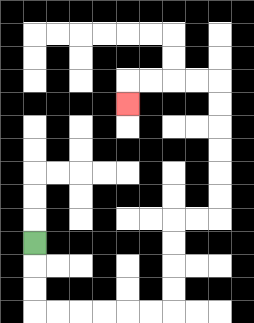{'start': '[1, 10]', 'end': '[5, 4]', 'path_directions': 'D,D,D,R,R,R,R,R,R,U,U,U,U,R,R,U,U,U,U,U,U,L,L,L,L,D', 'path_coordinates': '[[1, 10], [1, 11], [1, 12], [1, 13], [2, 13], [3, 13], [4, 13], [5, 13], [6, 13], [7, 13], [7, 12], [7, 11], [7, 10], [7, 9], [8, 9], [9, 9], [9, 8], [9, 7], [9, 6], [9, 5], [9, 4], [9, 3], [8, 3], [7, 3], [6, 3], [5, 3], [5, 4]]'}